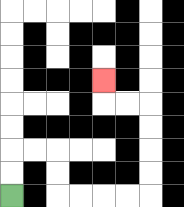{'start': '[0, 8]', 'end': '[4, 3]', 'path_directions': 'U,U,R,R,D,D,R,R,R,R,U,U,U,U,L,L,U', 'path_coordinates': '[[0, 8], [0, 7], [0, 6], [1, 6], [2, 6], [2, 7], [2, 8], [3, 8], [4, 8], [5, 8], [6, 8], [6, 7], [6, 6], [6, 5], [6, 4], [5, 4], [4, 4], [4, 3]]'}